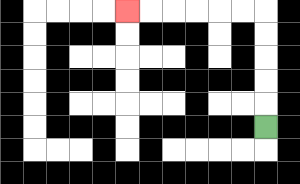{'start': '[11, 5]', 'end': '[5, 0]', 'path_directions': 'U,U,U,U,U,L,L,L,L,L,L', 'path_coordinates': '[[11, 5], [11, 4], [11, 3], [11, 2], [11, 1], [11, 0], [10, 0], [9, 0], [8, 0], [7, 0], [6, 0], [5, 0]]'}